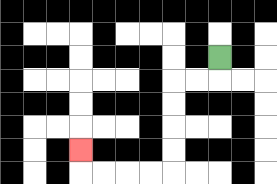{'start': '[9, 2]', 'end': '[3, 6]', 'path_directions': 'D,L,L,D,D,D,D,L,L,L,L,U', 'path_coordinates': '[[9, 2], [9, 3], [8, 3], [7, 3], [7, 4], [7, 5], [7, 6], [7, 7], [6, 7], [5, 7], [4, 7], [3, 7], [3, 6]]'}